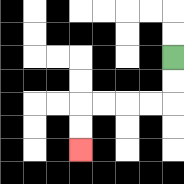{'start': '[7, 2]', 'end': '[3, 6]', 'path_directions': 'D,D,L,L,L,L,D,D', 'path_coordinates': '[[7, 2], [7, 3], [7, 4], [6, 4], [5, 4], [4, 4], [3, 4], [3, 5], [3, 6]]'}